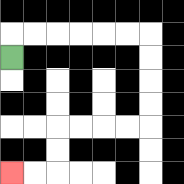{'start': '[0, 2]', 'end': '[0, 7]', 'path_directions': 'U,R,R,R,R,R,R,D,D,D,D,L,L,L,L,D,D,L,L', 'path_coordinates': '[[0, 2], [0, 1], [1, 1], [2, 1], [3, 1], [4, 1], [5, 1], [6, 1], [6, 2], [6, 3], [6, 4], [6, 5], [5, 5], [4, 5], [3, 5], [2, 5], [2, 6], [2, 7], [1, 7], [0, 7]]'}